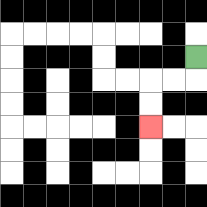{'start': '[8, 2]', 'end': '[6, 5]', 'path_directions': 'D,L,L,D,D', 'path_coordinates': '[[8, 2], [8, 3], [7, 3], [6, 3], [6, 4], [6, 5]]'}